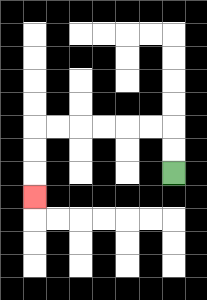{'start': '[7, 7]', 'end': '[1, 8]', 'path_directions': 'U,U,L,L,L,L,L,L,D,D,D', 'path_coordinates': '[[7, 7], [7, 6], [7, 5], [6, 5], [5, 5], [4, 5], [3, 5], [2, 5], [1, 5], [1, 6], [1, 7], [1, 8]]'}